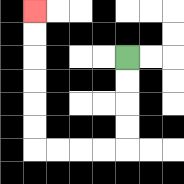{'start': '[5, 2]', 'end': '[1, 0]', 'path_directions': 'D,D,D,D,L,L,L,L,U,U,U,U,U,U', 'path_coordinates': '[[5, 2], [5, 3], [5, 4], [5, 5], [5, 6], [4, 6], [3, 6], [2, 6], [1, 6], [1, 5], [1, 4], [1, 3], [1, 2], [1, 1], [1, 0]]'}